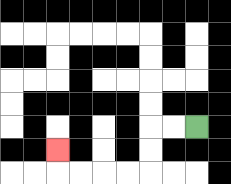{'start': '[8, 5]', 'end': '[2, 6]', 'path_directions': 'L,L,D,D,L,L,L,L,U', 'path_coordinates': '[[8, 5], [7, 5], [6, 5], [6, 6], [6, 7], [5, 7], [4, 7], [3, 7], [2, 7], [2, 6]]'}